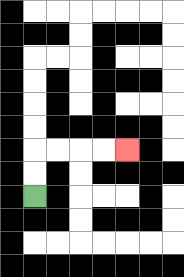{'start': '[1, 8]', 'end': '[5, 6]', 'path_directions': 'U,U,R,R,R,R', 'path_coordinates': '[[1, 8], [1, 7], [1, 6], [2, 6], [3, 6], [4, 6], [5, 6]]'}